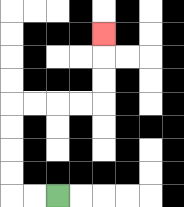{'start': '[2, 8]', 'end': '[4, 1]', 'path_directions': 'L,L,U,U,U,U,R,R,R,R,U,U,U', 'path_coordinates': '[[2, 8], [1, 8], [0, 8], [0, 7], [0, 6], [0, 5], [0, 4], [1, 4], [2, 4], [3, 4], [4, 4], [4, 3], [4, 2], [4, 1]]'}